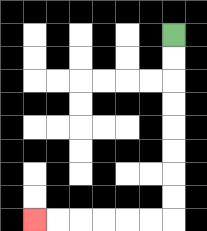{'start': '[7, 1]', 'end': '[1, 9]', 'path_directions': 'D,D,D,D,D,D,D,D,L,L,L,L,L,L', 'path_coordinates': '[[7, 1], [7, 2], [7, 3], [7, 4], [7, 5], [7, 6], [7, 7], [7, 8], [7, 9], [6, 9], [5, 9], [4, 9], [3, 9], [2, 9], [1, 9]]'}